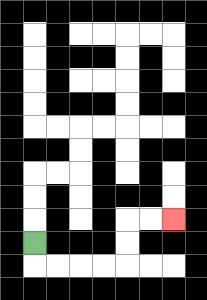{'start': '[1, 10]', 'end': '[7, 9]', 'path_directions': 'D,R,R,R,R,U,U,R,R', 'path_coordinates': '[[1, 10], [1, 11], [2, 11], [3, 11], [4, 11], [5, 11], [5, 10], [5, 9], [6, 9], [7, 9]]'}